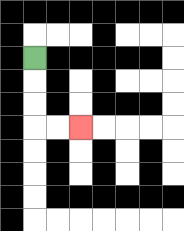{'start': '[1, 2]', 'end': '[3, 5]', 'path_directions': 'D,D,D,R,R', 'path_coordinates': '[[1, 2], [1, 3], [1, 4], [1, 5], [2, 5], [3, 5]]'}